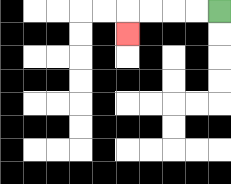{'start': '[9, 0]', 'end': '[5, 1]', 'path_directions': 'L,L,L,L,D', 'path_coordinates': '[[9, 0], [8, 0], [7, 0], [6, 0], [5, 0], [5, 1]]'}